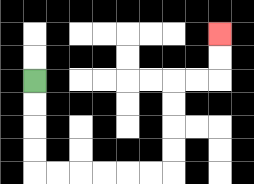{'start': '[1, 3]', 'end': '[9, 1]', 'path_directions': 'D,D,D,D,R,R,R,R,R,R,U,U,U,U,R,R,U,U', 'path_coordinates': '[[1, 3], [1, 4], [1, 5], [1, 6], [1, 7], [2, 7], [3, 7], [4, 7], [5, 7], [6, 7], [7, 7], [7, 6], [7, 5], [7, 4], [7, 3], [8, 3], [9, 3], [9, 2], [9, 1]]'}